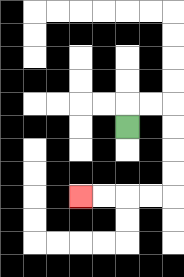{'start': '[5, 5]', 'end': '[3, 8]', 'path_directions': 'U,R,R,D,D,D,D,L,L,L,L', 'path_coordinates': '[[5, 5], [5, 4], [6, 4], [7, 4], [7, 5], [7, 6], [7, 7], [7, 8], [6, 8], [5, 8], [4, 8], [3, 8]]'}